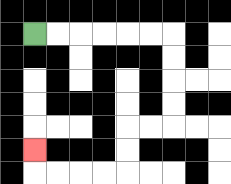{'start': '[1, 1]', 'end': '[1, 6]', 'path_directions': 'R,R,R,R,R,R,D,D,D,D,L,L,D,D,L,L,L,L,U', 'path_coordinates': '[[1, 1], [2, 1], [3, 1], [4, 1], [5, 1], [6, 1], [7, 1], [7, 2], [7, 3], [7, 4], [7, 5], [6, 5], [5, 5], [5, 6], [5, 7], [4, 7], [3, 7], [2, 7], [1, 7], [1, 6]]'}